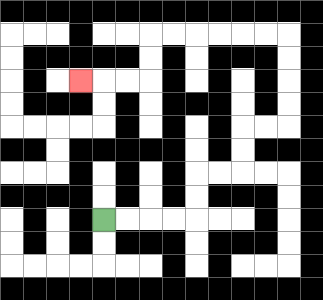{'start': '[4, 9]', 'end': '[3, 3]', 'path_directions': 'R,R,R,R,U,U,R,R,U,U,R,R,U,U,U,U,L,L,L,L,L,L,D,D,L,L,L', 'path_coordinates': '[[4, 9], [5, 9], [6, 9], [7, 9], [8, 9], [8, 8], [8, 7], [9, 7], [10, 7], [10, 6], [10, 5], [11, 5], [12, 5], [12, 4], [12, 3], [12, 2], [12, 1], [11, 1], [10, 1], [9, 1], [8, 1], [7, 1], [6, 1], [6, 2], [6, 3], [5, 3], [4, 3], [3, 3]]'}